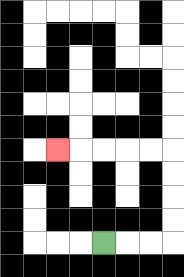{'start': '[4, 10]', 'end': '[2, 6]', 'path_directions': 'R,R,R,U,U,U,U,L,L,L,L,L', 'path_coordinates': '[[4, 10], [5, 10], [6, 10], [7, 10], [7, 9], [7, 8], [7, 7], [7, 6], [6, 6], [5, 6], [4, 6], [3, 6], [2, 6]]'}